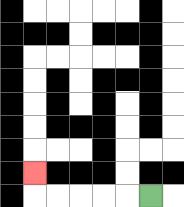{'start': '[6, 8]', 'end': '[1, 7]', 'path_directions': 'L,L,L,L,L,U', 'path_coordinates': '[[6, 8], [5, 8], [4, 8], [3, 8], [2, 8], [1, 8], [1, 7]]'}